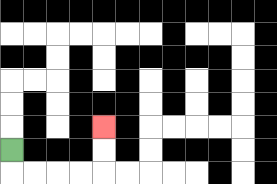{'start': '[0, 6]', 'end': '[4, 5]', 'path_directions': 'D,R,R,R,R,U,U', 'path_coordinates': '[[0, 6], [0, 7], [1, 7], [2, 7], [3, 7], [4, 7], [4, 6], [4, 5]]'}